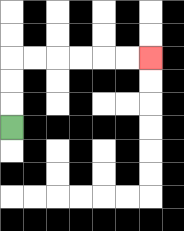{'start': '[0, 5]', 'end': '[6, 2]', 'path_directions': 'U,U,U,R,R,R,R,R,R', 'path_coordinates': '[[0, 5], [0, 4], [0, 3], [0, 2], [1, 2], [2, 2], [3, 2], [4, 2], [5, 2], [6, 2]]'}